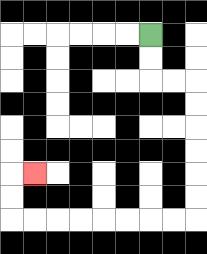{'start': '[6, 1]', 'end': '[1, 7]', 'path_directions': 'D,D,R,R,D,D,D,D,D,D,L,L,L,L,L,L,L,L,U,U,R', 'path_coordinates': '[[6, 1], [6, 2], [6, 3], [7, 3], [8, 3], [8, 4], [8, 5], [8, 6], [8, 7], [8, 8], [8, 9], [7, 9], [6, 9], [5, 9], [4, 9], [3, 9], [2, 9], [1, 9], [0, 9], [0, 8], [0, 7], [1, 7]]'}